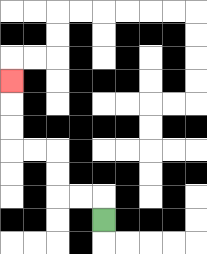{'start': '[4, 9]', 'end': '[0, 3]', 'path_directions': 'U,L,L,U,U,L,L,U,U,U', 'path_coordinates': '[[4, 9], [4, 8], [3, 8], [2, 8], [2, 7], [2, 6], [1, 6], [0, 6], [0, 5], [0, 4], [0, 3]]'}